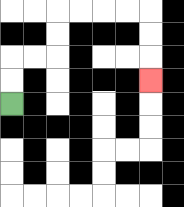{'start': '[0, 4]', 'end': '[6, 3]', 'path_directions': 'U,U,R,R,U,U,R,R,R,R,D,D,D', 'path_coordinates': '[[0, 4], [0, 3], [0, 2], [1, 2], [2, 2], [2, 1], [2, 0], [3, 0], [4, 0], [5, 0], [6, 0], [6, 1], [6, 2], [6, 3]]'}